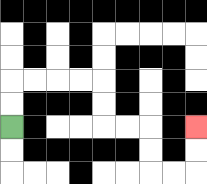{'start': '[0, 5]', 'end': '[8, 5]', 'path_directions': 'U,U,R,R,R,R,D,D,R,R,D,D,R,R,U,U', 'path_coordinates': '[[0, 5], [0, 4], [0, 3], [1, 3], [2, 3], [3, 3], [4, 3], [4, 4], [4, 5], [5, 5], [6, 5], [6, 6], [6, 7], [7, 7], [8, 7], [8, 6], [8, 5]]'}